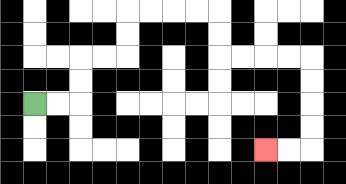{'start': '[1, 4]', 'end': '[11, 6]', 'path_directions': 'R,R,U,U,R,R,U,U,R,R,R,R,D,D,R,R,R,R,D,D,D,D,L,L', 'path_coordinates': '[[1, 4], [2, 4], [3, 4], [3, 3], [3, 2], [4, 2], [5, 2], [5, 1], [5, 0], [6, 0], [7, 0], [8, 0], [9, 0], [9, 1], [9, 2], [10, 2], [11, 2], [12, 2], [13, 2], [13, 3], [13, 4], [13, 5], [13, 6], [12, 6], [11, 6]]'}